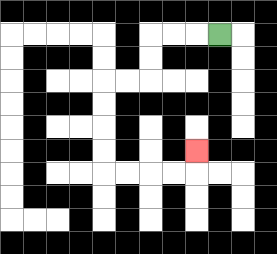{'start': '[9, 1]', 'end': '[8, 6]', 'path_directions': 'L,L,L,D,D,L,L,D,D,D,D,R,R,R,R,U', 'path_coordinates': '[[9, 1], [8, 1], [7, 1], [6, 1], [6, 2], [6, 3], [5, 3], [4, 3], [4, 4], [4, 5], [4, 6], [4, 7], [5, 7], [6, 7], [7, 7], [8, 7], [8, 6]]'}